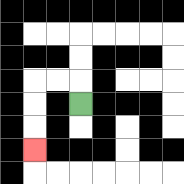{'start': '[3, 4]', 'end': '[1, 6]', 'path_directions': 'U,L,L,D,D,D', 'path_coordinates': '[[3, 4], [3, 3], [2, 3], [1, 3], [1, 4], [1, 5], [1, 6]]'}